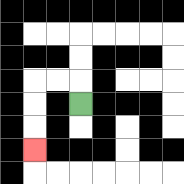{'start': '[3, 4]', 'end': '[1, 6]', 'path_directions': 'U,L,L,D,D,D', 'path_coordinates': '[[3, 4], [3, 3], [2, 3], [1, 3], [1, 4], [1, 5], [1, 6]]'}